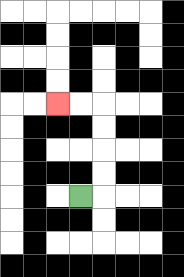{'start': '[3, 8]', 'end': '[2, 4]', 'path_directions': 'R,U,U,U,U,L,L', 'path_coordinates': '[[3, 8], [4, 8], [4, 7], [4, 6], [4, 5], [4, 4], [3, 4], [2, 4]]'}